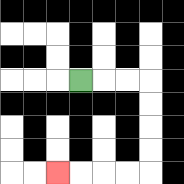{'start': '[3, 3]', 'end': '[2, 7]', 'path_directions': 'R,R,R,D,D,D,D,L,L,L,L', 'path_coordinates': '[[3, 3], [4, 3], [5, 3], [6, 3], [6, 4], [6, 5], [6, 6], [6, 7], [5, 7], [4, 7], [3, 7], [2, 7]]'}